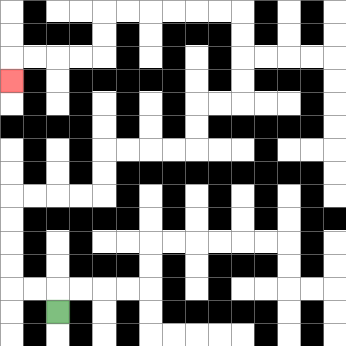{'start': '[2, 13]', 'end': '[0, 3]', 'path_directions': 'U,L,L,U,U,U,U,R,R,R,R,U,U,R,R,R,R,U,U,R,R,U,U,U,U,L,L,L,L,L,L,D,D,L,L,L,L,D', 'path_coordinates': '[[2, 13], [2, 12], [1, 12], [0, 12], [0, 11], [0, 10], [0, 9], [0, 8], [1, 8], [2, 8], [3, 8], [4, 8], [4, 7], [4, 6], [5, 6], [6, 6], [7, 6], [8, 6], [8, 5], [8, 4], [9, 4], [10, 4], [10, 3], [10, 2], [10, 1], [10, 0], [9, 0], [8, 0], [7, 0], [6, 0], [5, 0], [4, 0], [4, 1], [4, 2], [3, 2], [2, 2], [1, 2], [0, 2], [0, 3]]'}